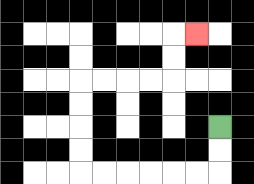{'start': '[9, 5]', 'end': '[8, 1]', 'path_directions': 'D,D,L,L,L,L,L,L,U,U,U,U,R,R,R,R,U,U,R', 'path_coordinates': '[[9, 5], [9, 6], [9, 7], [8, 7], [7, 7], [6, 7], [5, 7], [4, 7], [3, 7], [3, 6], [3, 5], [3, 4], [3, 3], [4, 3], [5, 3], [6, 3], [7, 3], [7, 2], [7, 1], [8, 1]]'}